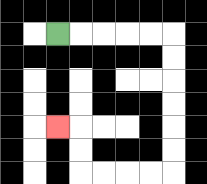{'start': '[2, 1]', 'end': '[2, 5]', 'path_directions': 'R,R,R,R,R,D,D,D,D,D,D,L,L,L,L,U,U,L', 'path_coordinates': '[[2, 1], [3, 1], [4, 1], [5, 1], [6, 1], [7, 1], [7, 2], [7, 3], [7, 4], [7, 5], [7, 6], [7, 7], [6, 7], [5, 7], [4, 7], [3, 7], [3, 6], [3, 5], [2, 5]]'}